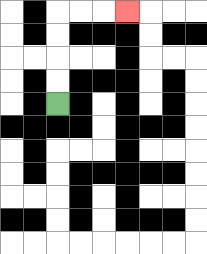{'start': '[2, 4]', 'end': '[5, 0]', 'path_directions': 'U,U,U,U,R,R,R', 'path_coordinates': '[[2, 4], [2, 3], [2, 2], [2, 1], [2, 0], [3, 0], [4, 0], [5, 0]]'}